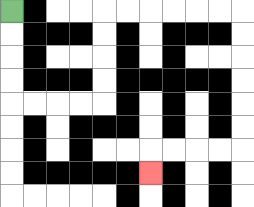{'start': '[0, 0]', 'end': '[6, 7]', 'path_directions': 'D,D,D,D,R,R,R,R,U,U,U,U,R,R,R,R,R,R,D,D,D,D,D,D,L,L,L,L,D', 'path_coordinates': '[[0, 0], [0, 1], [0, 2], [0, 3], [0, 4], [1, 4], [2, 4], [3, 4], [4, 4], [4, 3], [4, 2], [4, 1], [4, 0], [5, 0], [6, 0], [7, 0], [8, 0], [9, 0], [10, 0], [10, 1], [10, 2], [10, 3], [10, 4], [10, 5], [10, 6], [9, 6], [8, 6], [7, 6], [6, 6], [6, 7]]'}